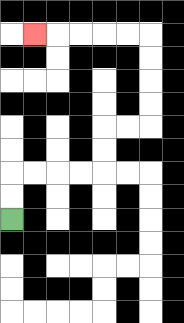{'start': '[0, 9]', 'end': '[1, 1]', 'path_directions': 'U,U,R,R,R,R,U,U,R,R,U,U,U,U,L,L,L,L,L', 'path_coordinates': '[[0, 9], [0, 8], [0, 7], [1, 7], [2, 7], [3, 7], [4, 7], [4, 6], [4, 5], [5, 5], [6, 5], [6, 4], [6, 3], [6, 2], [6, 1], [5, 1], [4, 1], [3, 1], [2, 1], [1, 1]]'}